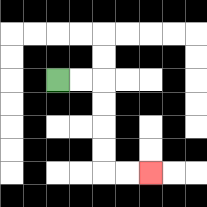{'start': '[2, 3]', 'end': '[6, 7]', 'path_directions': 'R,R,D,D,D,D,R,R', 'path_coordinates': '[[2, 3], [3, 3], [4, 3], [4, 4], [4, 5], [4, 6], [4, 7], [5, 7], [6, 7]]'}